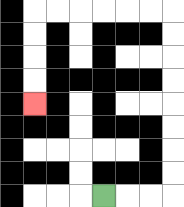{'start': '[4, 8]', 'end': '[1, 4]', 'path_directions': 'R,R,R,U,U,U,U,U,U,U,U,L,L,L,L,L,L,D,D,D,D', 'path_coordinates': '[[4, 8], [5, 8], [6, 8], [7, 8], [7, 7], [7, 6], [7, 5], [7, 4], [7, 3], [7, 2], [7, 1], [7, 0], [6, 0], [5, 0], [4, 0], [3, 0], [2, 0], [1, 0], [1, 1], [1, 2], [1, 3], [1, 4]]'}